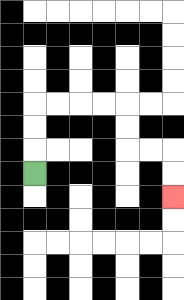{'start': '[1, 7]', 'end': '[7, 8]', 'path_directions': 'U,U,U,R,R,R,R,D,D,R,R,D,D', 'path_coordinates': '[[1, 7], [1, 6], [1, 5], [1, 4], [2, 4], [3, 4], [4, 4], [5, 4], [5, 5], [5, 6], [6, 6], [7, 6], [7, 7], [7, 8]]'}